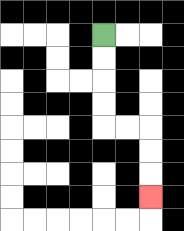{'start': '[4, 1]', 'end': '[6, 8]', 'path_directions': 'D,D,D,D,R,R,D,D,D', 'path_coordinates': '[[4, 1], [4, 2], [4, 3], [4, 4], [4, 5], [5, 5], [6, 5], [6, 6], [6, 7], [6, 8]]'}